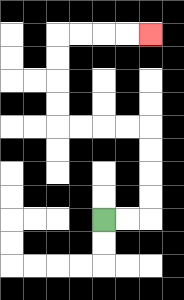{'start': '[4, 9]', 'end': '[6, 1]', 'path_directions': 'R,R,U,U,U,U,L,L,L,L,U,U,U,U,R,R,R,R', 'path_coordinates': '[[4, 9], [5, 9], [6, 9], [6, 8], [6, 7], [6, 6], [6, 5], [5, 5], [4, 5], [3, 5], [2, 5], [2, 4], [2, 3], [2, 2], [2, 1], [3, 1], [4, 1], [5, 1], [6, 1]]'}